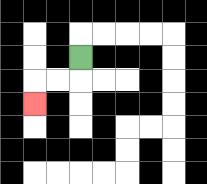{'start': '[3, 2]', 'end': '[1, 4]', 'path_directions': 'D,L,L,D', 'path_coordinates': '[[3, 2], [3, 3], [2, 3], [1, 3], [1, 4]]'}